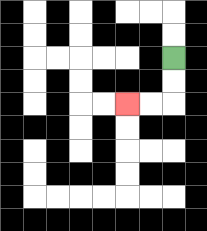{'start': '[7, 2]', 'end': '[5, 4]', 'path_directions': 'D,D,L,L', 'path_coordinates': '[[7, 2], [7, 3], [7, 4], [6, 4], [5, 4]]'}